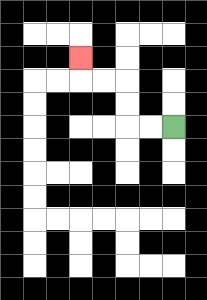{'start': '[7, 5]', 'end': '[3, 2]', 'path_directions': 'L,L,U,U,L,L,U', 'path_coordinates': '[[7, 5], [6, 5], [5, 5], [5, 4], [5, 3], [4, 3], [3, 3], [3, 2]]'}